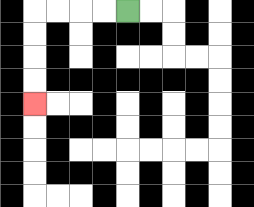{'start': '[5, 0]', 'end': '[1, 4]', 'path_directions': 'L,L,L,L,D,D,D,D', 'path_coordinates': '[[5, 0], [4, 0], [3, 0], [2, 0], [1, 0], [1, 1], [1, 2], [1, 3], [1, 4]]'}